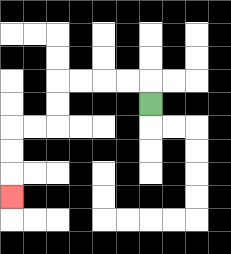{'start': '[6, 4]', 'end': '[0, 8]', 'path_directions': 'U,L,L,L,L,D,D,L,L,D,D,D', 'path_coordinates': '[[6, 4], [6, 3], [5, 3], [4, 3], [3, 3], [2, 3], [2, 4], [2, 5], [1, 5], [0, 5], [0, 6], [0, 7], [0, 8]]'}